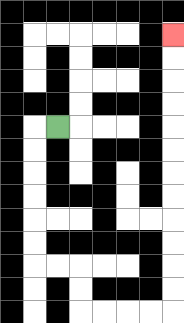{'start': '[2, 5]', 'end': '[7, 1]', 'path_directions': 'L,D,D,D,D,D,D,R,R,D,D,R,R,R,R,U,U,U,U,U,U,U,U,U,U,U,U', 'path_coordinates': '[[2, 5], [1, 5], [1, 6], [1, 7], [1, 8], [1, 9], [1, 10], [1, 11], [2, 11], [3, 11], [3, 12], [3, 13], [4, 13], [5, 13], [6, 13], [7, 13], [7, 12], [7, 11], [7, 10], [7, 9], [7, 8], [7, 7], [7, 6], [7, 5], [7, 4], [7, 3], [7, 2], [7, 1]]'}